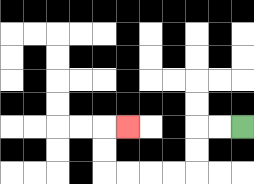{'start': '[10, 5]', 'end': '[5, 5]', 'path_directions': 'L,L,D,D,L,L,L,L,U,U,R', 'path_coordinates': '[[10, 5], [9, 5], [8, 5], [8, 6], [8, 7], [7, 7], [6, 7], [5, 7], [4, 7], [4, 6], [4, 5], [5, 5]]'}